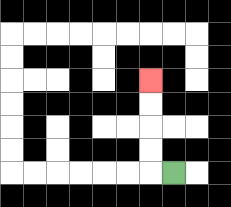{'start': '[7, 7]', 'end': '[6, 3]', 'path_directions': 'L,U,U,U,U', 'path_coordinates': '[[7, 7], [6, 7], [6, 6], [6, 5], [6, 4], [6, 3]]'}